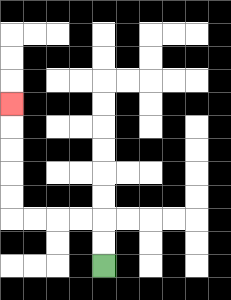{'start': '[4, 11]', 'end': '[0, 4]', 'path_directions': 'U,U,L,L,L,L,U,U,U,U,U', 'path_coordinates': '[[4, 11], [4, 10], [4, 9], [3, 9], [2, 9], [1, 9], [0, 9], [0, 8], [0, 7], [0, 6], [0, 5], [0, 4]]'}